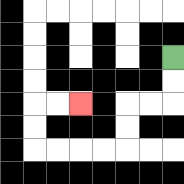{'start': '[7, 2]', 'end': '[3, 4]', 'path_directions': 'D,D,L,L,D,D,L,L,L,L,U,U,R,R', 'path_coordinates': '[[7, 2], [7, 3], [7, 4], [6, 4], [5, 4], [5, 5], [5, 6], [4, 6], [3, 6], [2, 6], [1, 6], [1, 5], [1, 4], [2, 4], [3, 4]]'}